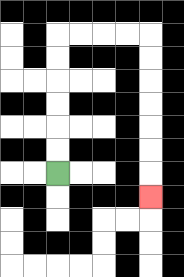{'start': '[2, 7]', 'end': '[6, 8]', 'path_directions': 'U,U,U,U,U,U,R,R,R,R,D,D,D,D,D,D,D', 'path_coordinates': '[[2, 7], [2, 6], [2, 5], [2, 4], [2, 3], [2, 2], [2, 1], [3, 1], [4, 1], [5, 1], [6, 1], [6, 2], [6, 3], [6, 4], [6, 5], [6, 6], [6, 7], [6, 8]]'}